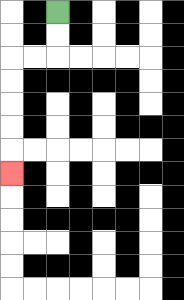{'start': '[2, 0]', 'end': '[0, 7]', 'path_directions': 'D,D,L,L,D,D,D,D,D', 'path_coordinates': '[[2, 0], [2, 1], [2, 2], [1, 2], [0, 2], [0, 3], [0, 4], [0, 5], [0, 6], [0, 7]]'}